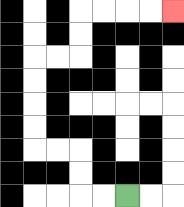{'start': '[5, 8]', 'end': '[7, 0]', 'path_directions': 'L,L,U,U,L,L,U,U,U,U,R,R,U,U,R,R,R,R', 'path_coordinates': '[[5, 8], [4, 8], [3, 8], [3, 7], [3, 6], [2, 6], [1, 6], [1, 5], [1, 4], [1, 3], [1, 2], [2, 2], [3, 2], [3, 1], [3, 0], [4, 0], [5, 0], [6, 0], [7, 0]]'}